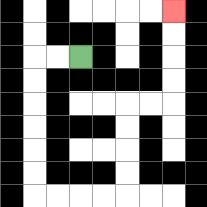{'start': '[3, 2]', 'end': '[7, 0]', 'path_directions': 'L,L,D,D,D,D,D,D,R,R,R,R,U,U,U,U,R,R,U,U,U,U', 'path_coordinates': '[[3, 2], [2, 2], [1, 2], [1, 3], [1, 4], [1, 5], [1, 6], [1, 7], [1, 8], [2, 8], [3, 8], [4, 8], [5, 8], [5, 7], [5, 6], [5, 5], [5, 4], [6, 4], [7, 4], [7, 3], [7, 2], [7, 1], [7, 0]]'}